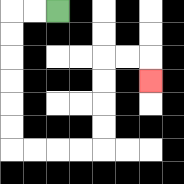{'start': '[2, 0]', 'end': '[6, 3]', 'path_directions': 'L,L,D,D,D,D,D,D,R,R,R,R,U,U,U,U,R,R,D', 'path_coordinates': '[[2, 0], [1, 0], [0, 0], [0, 1], [0, 2], [0, 3], [0, 4], [0, 5], [0, 6], [1, 6], [2, 6], [3, 6], [4, 6], [4, 5], [4, 4], [4, 3], [4, 2], [5, 2], [6, 2], [6, 3]]'}